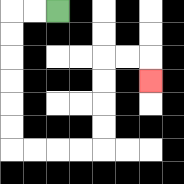{'start': '[2, 0]', 'end': '[6, 3]', 'path_directions': 'L,L,D,D,D,D,D,D,R,R,R,R,U,U,U,U,R,R,D', 'path_coordinates': '[[2, 0], [1, 0], [0, 0], [0, 1], [0, 2], [0, 3], [0, 4], [0, 5], [0, 6], [1, 6], [2, 6], [3, 6], [4, 6], [4, 5], [4, 4], [4, 3], [4, 2], [5, 2], [6, 2], [6, 3]]'}